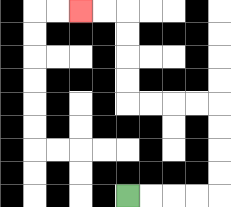{'start': '[5, 8]', 'end': '[3, 0]', 'path_directions': 'R,R,R,R,U,U,U,U,L,L,L,L,U,U,U,U,L,L', 'path_coordinates': '[[5, 8], [6, 8], [7, 8], [8, 8], [9, 8], [9, 7], [9, 6], [9, 5], [9, 4], [8, 4], [7, 4], [6, 4], [5, 4], [5, 3], [5, 2], [5, 1], [5, 0], [4, 0], [3, 0]]'}